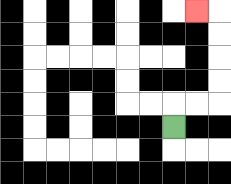{'start': '[7, 5]', 'end': '[8, 0]', 'path_directions': 'U,R,R,U,U,U,U,L', 'path_coordinates': '[[7, 5], [7, 4], [8, 4], [9, 4], [9, 3], [9, 2], [9, 1], [9, 0], [8, 0]]'}